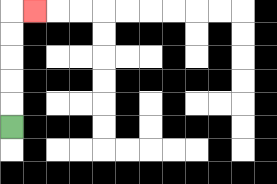{'start': '[0, 5]', 'end': '[1, 0]', 'path_directions': 'U,U,U,U,U,R', 'path_coordinates': '[[0, 5], [0, 4], [0, 3], [0, 2], [0, 1], [0, 0], [1, 0]]'}